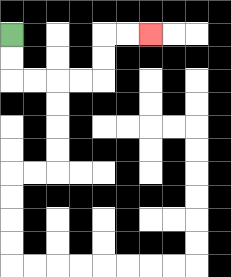{'start': '[0, 1]', 'end': '[6, 1]', 'path_directions': 'D,D,R,R,R,R,U,U,R,R', 'path_coordinates': '[[0, 1], [0, 2], [0, 3], [1, 3], [2, 3], [3, 3], [4, 3], [4, 2], [4, 1], [5, 1], [6, 1]]'}